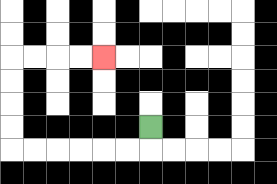{'start': '[6, 5]', 'end': '[4, 2]', 'path_directions': 'D,L,L,L,L,L,L,U,U,U,U,R,R,R,R', 'path_coordinates': '[[6, 5], [6, 6], [5, 6], [4, 6], [3, 6], [2, 6], [1, 6], [0, 6], [0, 5], [0, 4], [0, 3], [0, 2], [1, 2], [2, 2], [3, 2], [4, 2]]'}